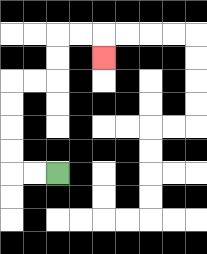{'start': '[2, 7]', 'end': '[4, 2]', 'path_directions': 'L,L,U,U,U,U,R,R,U,U,R,R,D', 'path_coordinates': '[[2, 7], [1, 7], [0, 7], [0, 6], [0, 5], [0, 4], [0, 3], [1, 3], [2, 3], [2, 2], [2, 1], [3, 1], [4, 1], [4, 2]]'}